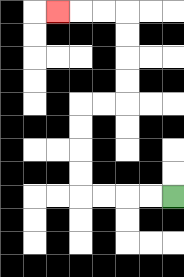{'start': '[7, 8]', 'end': '[2, 0]', 'path_directions': 'L,L,L,L,U,U,U,U,R,R,U,U,U,U,L,L,L', 'path_coordinates': '[[7, 8], [6, 8], [5, 8], [4, 8], [3, 8], [3, 7], [3, 6], [3, 5], [3, 4], [4, 4], [5, 4], [5, 3], [5, 2], [5, 1], [5, 0], [4, 0], [3, 0], [2, 0]]'}